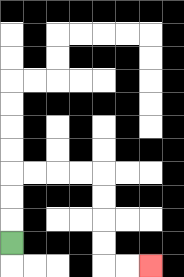{'start': '[0, 10]', 'end': '[6, 11]', 'path_directions': 'U,U,U,R,R,R,R,D,D,D,D,R,R', 'path_coordinates': '[[0, 10], [0, 9], [0, 8], [0, 7], [1, 7], [2, 7], [3, 7], [4, 7], [4, 8], [4, 9], [4, 10], [4, 11], [5, 11], [6, 11]]'}